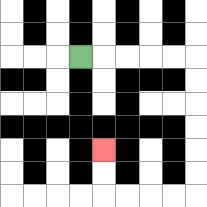{'start': '[3, 2]', 'end': '[4, 6]', 'path_directions': 'R,R,R,R,R,D,D,D,D,D,D,L,L,L,L,U,U', 'path_coordinates': '[[3, 2], [4, 2], [5, 2], [6, 2], [7, 2], [8, 2], [8, 3], [8, 4], [8, 5], [8, 6], [8, 7], [8, 8], [7, 8], [6, 8], [5, 8], [4, 8], [4, 7], [4, 6]]'}